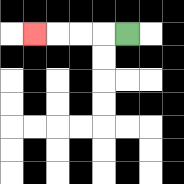{'start': '[5, 1]', 'end': '[1, 1]', 'path_directions': 'L,L,L,L', 'path_coordinates': '[[5, 1], [4, 1], [3, 1], [2, 1], [1, 1]]'}